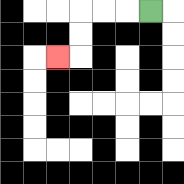{'start': '[6, 0]', 'end': '[2, 2]', 'path_directions': 'L,L,L,D,D,L', 'path_coordinates': '[[6, 0], [5, 0], [4, 0], [3, 0], [3, 1], [3, 2], [2, 2]]'}